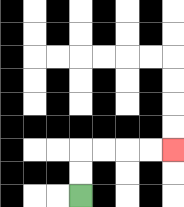{'start': '[3, 8]', 'end': '[7, 6]', 'path_directions': 'U,U,R,R,R,R', 'path_coordinates': '[[3, 8], [3, 7], [3, 6], [4, 6], [5, 6], [6, 6], [7, 6]]'}